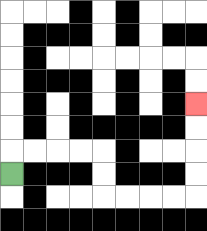{'start': '[0, 7]', 'end': '[8, 4]', 'path_directions': 'U,R,R,R,R,D,D,R,R,R,R,U,U,U,U', 'path_coordinates': '[[0, 7], [0, 6], [1, 6], [2, 6], [3, 6], [4, 6], [4, 7], [4, 8], [5, 8], [6, 8], [7, 8], [8, 8], [8, 7], [8, 6], [8, 5], [8, 4]]'}